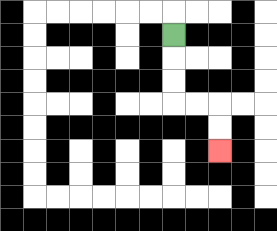{'start': '[7, 1]', 'end': '[9, 6]', 'path_directions': 'D,D,D,R,R,D,D', 'path_coordinates': '[[7, 1], [7, 2], [7, 3], [7, 4], [8, 4], [9, 4], [9, 5], [9, 6]]'}